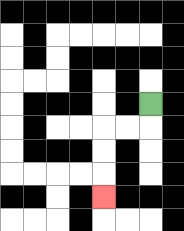{'start': '[6, 4]', 'end': '[4, 8]', 'path_directions': 'D,L,L,D,D,D', 'path_coordinates': '[[6, 4], [6, 5], [5, 5], [4, 5], [4, 6], [4, 7], [4, 8]]'}